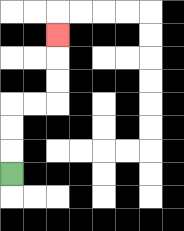{'start': '[0, 7]', 'end': '[2, 1]', 'path_directions': 'U,U,U,R,R,U,U,U', 'path_coordinates': '[[0, 7], [0, 6], [0, 5], [0, 4], [1, 4], [2, 4], [2, 3], [2, 2], [2, 1]]'}